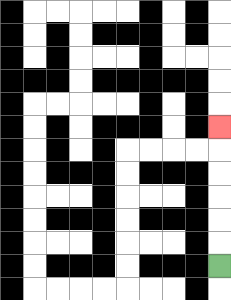{'start': '[9, 11]', 'end': '[9, 5]', 'path_directions': 'U,U,U,U,U,U', 'path_coordinates': '[[9, 11], [9, 10], [9, 9], [9, 8], [9, 7], [9, 6], [9, 5]]'}